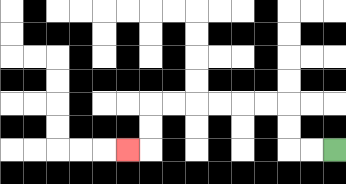{'start': '[14, 6]', 'end': '[5, 6]', 'path_directions': 'L,L,U,U,L,L,L,L,L,L,D,D,L', 'path_coordinates': '[[14, 6], [13, 6], [12, 6], [12, 5], [12, 4], [11, 4], [10, 4], [9, 4], [8, 4], [7, 4], [6, 4], [6, 5], [6, 6], [5, 6]]'}